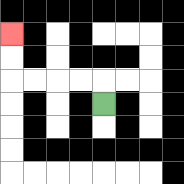{'start': '[4, 4]', 'end': '[0, 1]', 'path_directions': 'U,L,L,L,L,U,U', 'path_coordinates': '[[4, 4], [4, 3], [3, 3], [2, 3], [1, 3], [0, 3], [0, 2], [0, 1]]'}